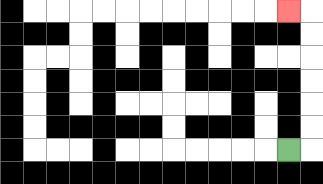{'start': '[12, 6]', 'end': '[12, 0]', 'path_directions': 'R,U,U,U,U,U,U,L', 'path_coordinates': '[[12, 6], [13, 6], [13, 5], [13, 4], [13, 3], [13, 2], [13, 1], [13, 0], [12, 0]]'}